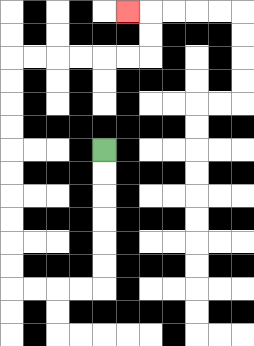{'start': '[4, 6]', 'end': '[5, 0]', 'path_directions': 'D,D,D,D,D,D,L,L,L,L,U,U,U,U,U,U,U,U,U,U,R,R,R,R,R,R,U,U,L', 'path_coordinates': '[[4, 6], [4, 7], [4, 8], [4, 9], [4, 10], [4, 11], [4, 12], [3, 12], [2, 12], [1, 12], [0, 12], [0, 11], [0, 10], [0, 9], [0, 8], [0, 7], [0, 6], [0, 5], [0, 4], [0, 3], [0, 2], [1, 2], [2, 2], [3, 2], [4, 2], [5, 2], [6, 2], [6, 1], [6, 0], [5, 0]]'}